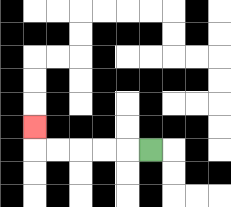{'start': '[6, 6]', 'end': '[1, 5]', 'path_directions': 'L,L,L,L,L,U', 'path_coordinates': '[[6, 6], [5, 6], [4, 6], [3, 6], [2, 6], [1, 6], [1, 5]]'}